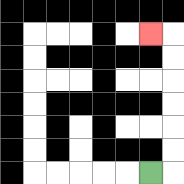{'start': '[6, 7]', 'end': '[6, 1]', 'path_directions': 'R,U,U,U,U,U,U,L', 'path_coordinates': '[[6, 7], [7, 7], [7, 6], [7, 5], [7, 4], [7, 3], [7, 2], [7, 1], [6, 1]]'}